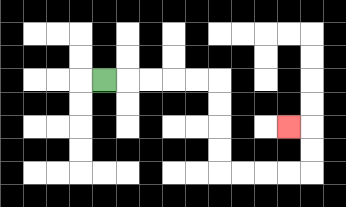{'start': '[4, 3]', 'end': '[12, 5]', 'path_directions': 'R,R,R,R,R,D,D,D,D,R,R,R,R,U,U,L', 'path_coordinates': '[[4, 3], [5, 3], [6, 3], [7, 3], [8, 3], [9, 3], [9, 4], [9, 5], [9, 6], [9, 7], [10, 7], [11, 7], [12, 7], [13, 7], [13, 6], [13, 5], [12, 5]]'}